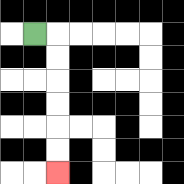{'start': '[1, 1]', 'end': '[2, 7]', 'path_directions': 'R,D,D,D,D,D,D', 'path_coordinates': '[[1, 1], [2, 1], [2, 2], [2, 3], [2, 4], [2, 5], [2, 6], [2, 7]]'}